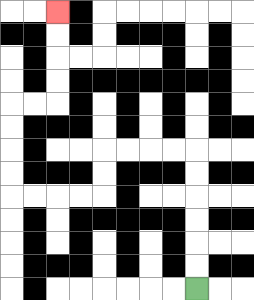{'start': '[8, 12]', 'end': '[2, 0]', 'path_directions': 'U,U,U,U,U,U,L,L,L,L,D,D,L,L,L,L,U,U,U,U,R,R,U,U,U,U', 'path_coordinates': '[[8, 12], [8, 11], [8, 10], [8, 9], [8, 8], [8, 7], [8, 6], [7, 6], [6, 6], [5, 6], [4, 6], [4, 7], [4, 8], [3, 8], [2, 8], [1, 8], [0, 8], [0, 7], [0, 6], [0, 5], [0, 4], [1, 4], [2, 4], [2, 3], [2, 2], [2, 1], [2, 0]]'}